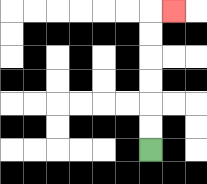{'start': '[6, 6]', 'end': '[7, 0]', 'path_directions': 'U,U,U,U,U,U,R', 'path_coordinates': '[[6, 6], [6, 5], [6, 4], [6, 3], [6, 2], [6, 1], [6, 0], [7, 0]]'}